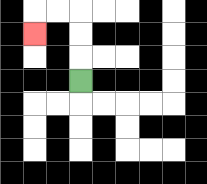{'start': '[3, 3]', 'end': '[1, 1]', 'path_directions': 'U,U,U,L,L,D', 'path_coordinates': '[[3, 3], [3, 2], [3, 1], [3, 0], [2, 0], [1, 0], [1, 1]]'}